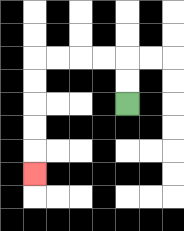{'start': '[5, 4]', 'end': '[1, 7]', 'path_directions': 'U,U,L,L,L,L,D,D,D,D,D', 'path_coordinates': '[[5, 4], [5, 3], [5, 2], [4, 2], [3, 2], [2, 2], [1, 2], [1, 3], [1, 4], [1, 5], [1, 6], [1, 7]]'}